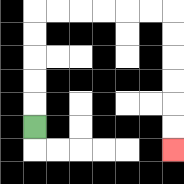{'start': '[1, 5]', 'end': '[7, 6]', 'path_directions': 'U,U,U,U,U,R,R,R,R,R,R,D,D,D,D,D,D', 'path_coordinates': '[[1, 5], [1, 4], [1, 3], [1, 2], [1, 1], [1, 0], [2, 0], [3, 0], [4, 0], [5, 0], [6, 0], [7, 0], [7, 1], [7, 2], [7, 3], [7, 4], [7, 5], [7, 6]]'}